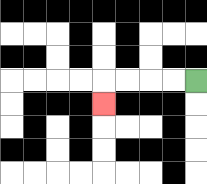{'start': '[8, 3]', 'end': '[4, 4]', 'path_directions': 'L,L,L,L,D', 'path_coordinates': '[[8, 3], [7, 3], [6, 3], [5, 3], [4, 3], [4, 4]]'}